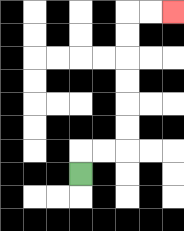{'start': '[3, 7]', 'end': '[7, 0]', 'path_directions': 'U,R,R,U,U,U,U,U,U,R,R', 'path_coordinates': '[[3, 7], [3, 6], [4, 6], [5, 6], [5, 5], [5, 4], [5, 3], [5, 2], [5, 1], [5, 0], [6, 0], [7, 0]]'}